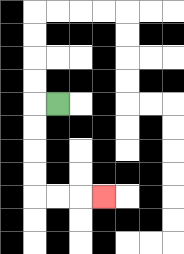{'start': '[2, 4]', 'end': '[4, 8]', 'path_directions': 'L,D,D,D,D,R,R,R', 'path_coordinates': '[[2, 4], [1, 4], [1, 5], [1, 6], [1, 7], [1, 8], [2, 8], [3, 8], [4, 8]]'}